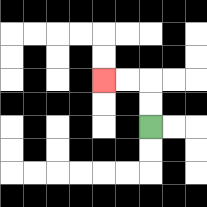{'start': '[6, 5]', 'end': '[4, 3]', 'path_directions': 'U,U,L,L', 'path_coordinates': '[[6, 5], [6, 4], [6, 3], [5, 3], [4, 3]]'}